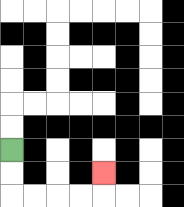{'start': '[0, 6]', 'end': '[4, 7]', 'path_directions': 'D,D,R,R,R,R,U', 'path_coordinates': '[[0, 6], [0, 7], [0, 8], [1, 8], [2, 8], [3, 8], [4, 8], [4, 7]]'}